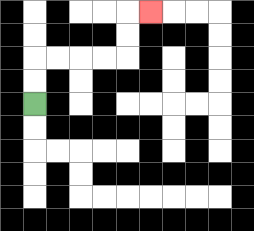{'start': '[1, 4]', 'end': '[6, 0]', 'path_directions': 'U,U,R,R,R,R,U,U,R', 'path_coordinates': '[[1, 4], [1, 3], [1, 2], [2, 2], [3, 2], [4, 2], [5, 2], [5, 1], [5, 0], [6, 0]]'}